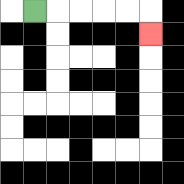{'start': '[1, 0]', 'end': '[6, 1]', 'path_directions': 'R,R,R,R,R,D', 'path_coordinates': '[[1, 0], [2, 0], [3, 0], [4, 0], [5, 0], [6, 0], [6, 1]]'}